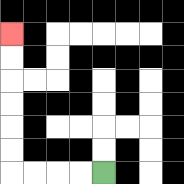{'start': '[4, 7]', 'end': '[0, 1]', 'path_directions': 'L,L,L,L,U,U,U,U,U,U', 'path_coordinates': '[[4, 7], [3, 7], [2, 7], [1, 7], [0, 7], [0, 6], [0, 5], [0, 4], [0, 3], [0, 2], [0, 1]]'}